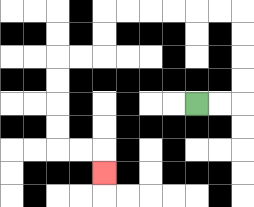{'start': '[8, 4]', 'end': '[4, 7]', 'path_directions': 'R,R,U,U,U,U,L,L,L,L,L,L,D,D,L,L,D,D,D,D,R,R,D', 'path_coordinates': '[[8, 4], [9, 4], [10, 4], [10, 3], [10, 2], [10, 1], [10, 0], [9, 0], [8, 0], [7, 0], [6, 0], [5, 0], [4, 0], [4, 1], [4, 2], [3, 2], [2, 2], [2, 3], [2, 4], [2, 5], [2, 6], [3, 6], [4, 6], [4, 7]]'}